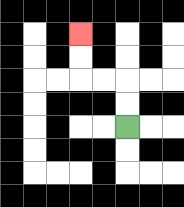{'start': '[5, 5]', 'end': '[3, 1]', 'path_directions': 'U,U,L,L,U,U', 'path_coordinates': '[[5, 5], [5, 4], [5, 3], [4, 3], [3, 3], [3, 2], [3, 1]]'}